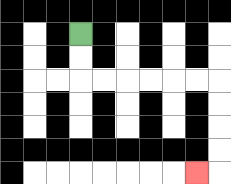{'start': '[3, 1]', 'end': '[8, 7]', 'path_directions': 'D,D,R,R,R,R,R,R,D,D,D,D,L', 'path_coordinates': '[[3, 1], [3, 2], [3, 3], [4, 3], [5, 3], [6, 3], [7, 3], [8, 3], [9, 3], [9, 4], [9, 5], [9, 6], [9, 7], [8, 7]]'}